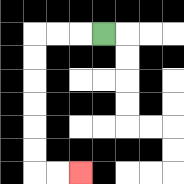{'start': '[4, 1]', 'end': '[3, 7]', 'path_directions': 'L,L,L,D,D,D,D,D,D,R,R', 'path_coordinates': '[[4, 1], [3, 1], [2, 1], [1, 1], [1, 2], [1, 3], [1, 4], [1, 5], [1, 6], [1, 7], [2, 7], [3, 7]]'}